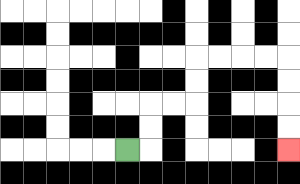{'start': '[5, 6]', 'end': '[12, 6]', 'path_directions': 'R,U,U,R,R,U,U,R,R,R,R,D,D,D,D', 'path_coordinates': '[[5, 6], [6, 6], [6, 5], [6, 4], [7, 4], [8, 4], [8, 3], [8, 2], [9, 2], [10, 2], [11, 2], [12, 2], [12, 3], [12, 4], [12, 5], [12, 6]]'}